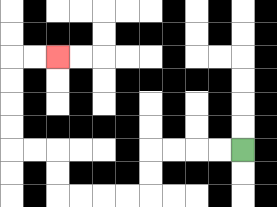{'start': '[10, 6]', 'end': '[2, 2]', 'path_directions': 'L,L,L,L,D,D,L,L,L,L,U,U,L,L,U,U,U,U,R,R', 'path_coordinates': '[[10, 6], [9, 6], [8, 6], [7, 6], [6, 6], [6, 7], [6, 8], [5, 8], [4, 8], [3, 8], [2, 8], [2, 7], [2, 6], [1, 6], [0, 6], [0, 5], [0, 4], [0, 3], [0, 2], [1, 2], [2, 2]]'}